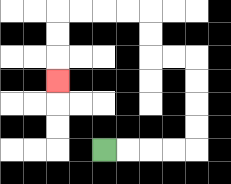{'start': '[4, 6]', 'end': '[2, 3]', 'path_directions': 'R,R,R,R,U,U,U,U,L,L,U,U,L,L,L,L,D,D,D', 'path_coordinates': '[[4, 6], [5, 6], [6, 6], [7, 6], [8, 6], [8, 5], [8, 4], [8, 3], [8, 2], [7, 2], [6, 2], [6, 1], [6, 0], [5, 0], [4, 0], [3, 0], [2, 0], [2, 1], [2, 2], [2, 3]]'}